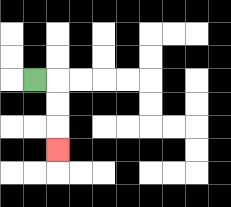{'start': '[1, 3]', 'end': '[2, 6]', 'path_directions': 'R,D,D,D', 'path_coordinates': '[[1, 3], [2, 3], [2, 4], [2, 5], [2, 6]]'}